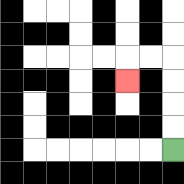{'start': '[7, 6]', 'end': '[5, 3]', 'path_directions': 'U,U,U,U,L,L,D', 'path_coordinates': '[[7, 6], [7, 5], [7, 4], [7, 3], [7, 2], [6, 2], [5, 2], [5, 3]]'}